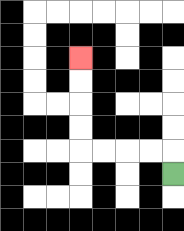{'start': '[7, 7]', 'end': '[3, 2]', 'path_directions': 'U,L,L,L,L,U,U,U,U', 'path_coordinates': '[[7, 7], [7, 6], [6, 6], [5, 6], [4, 6], [3, 6], [3, 5], [3, 4], [3, 3], [3, 2]]'}